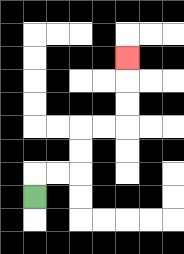{'start': '[1, 8]', 'end': '[5, 2]', 'path_directions': 'U,R,R,U,U,R,R,U,U,U', 'path_coordinates': '[[1, 8], [1, 7], [2, 7], [3, 7], [3, 6], [3, 5], [4, 5], [5, 5], [5, 4], [5, 3], [5, 2]]'}